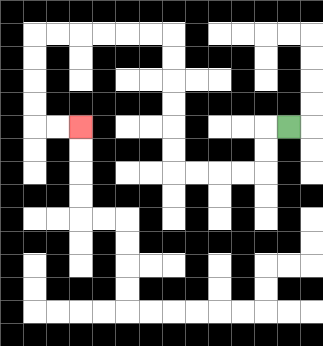{'start': '[12, 5]', 'end': '[3, 5]', 'path_directions': 'L,D,D,L,L,L,L,U,U,U,U,U,U,L,L,L,L,L,L,D,D,D,D,R,R', 'path_coordinates': '[[12, 5], [11, 5], [11, 6], [11, 7], [10, 7], [9, 7], [8, 7], [7, 7], [7, 6], [7, 5], [7, 4], [7, 3], [7, 2], [7, 1], [6, 1], [5, 1], [4, 1], [3, 1], [2, 1], [1, 1], [1, 2], [1, 3], [1, 4], [1, 5], [2, 5], [3, 5]]'}